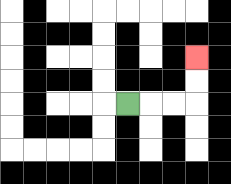{'start': '[5, 4]', 'end': '[8, 2]', 'path_directions': 'R,R,R,U,U', 'path_coordinates': '[[5, 4], [6, 4], [7, 4], [8, 4], [8, 3], [8, 2]]'}